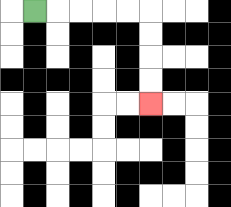{'start': '[1, 0]', 'end': '[6, 4]', 'path_directions': 'R,R,R,R,R,D,D,D,D', 'path_coordinates': '[[1, 0], [2, 0], [3, 0], [4, 0], [5, 0], [6, 0], [6, 1], [6, 2], [6, 3], [6, 4]]'}